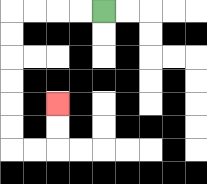{'start': '[4, 0]', 'end': '[2, 4]', 'path_directions': 'L,L,L,L,D,D,D,D,D,D,R,R,U,U', 'path_coordinates': '[[4, 0], [3, 0], [2, 0], [1, 0], [0, 0], [0, 1], [0, 2], [0, 3], [0, 4], [0, 5], [0, 6], [1, 6], [2, 6], [2, 5], [2, 4]]'}